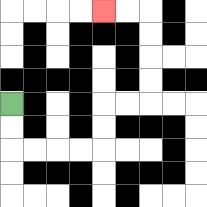{'start': '[0, 4]', 'end': '[4, 0]', 'path_directions': 'D,D,R,R,R,R,U,U,R,R,U,U,U,U,L,L', 'path_coordinates': '[[0, 4], [0, 5], [0, 6], [1, 6], [2, 6], [3, 6], [4, 6], [4, 5], [4, 4], [5, 4], [6, 4], [6, 3], [6, 2], [6, 1], [6, 0], [5, 0], [4, 0]]'}